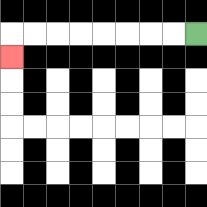{'start': '[8, 1]', 'end': '[0, 2]', 'path_directions': 'L,L,L,L,L,L,L,L,D', 'path_coordinates': '[[8, 1], [7, 1], [6, 1], [5, 1], [4, 1], [3, 1], [2, 1], [1, 1], [0, 1], [0, 2]]'}